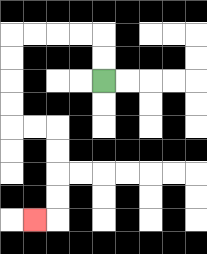{'start': '[4, 3]', 'end': '[1, 9]', 'path_directions': 'U,U,L,L,L,L,D,D,D,D,R,R,D,D,D,D,L', 'path_coordinates': '[[4, 3], [4, 2], [4, 1], [3, 1], [2, 1], [1, 1], [0, 1], [0, 2], [0, 3], [0, 4], [0, 5], [1, 5], [2, 5], [2, 6], [2, 7], [2, 8], [2, 9], [1, 9]]'}